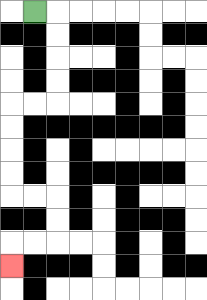{'start': '[1, 0]', 'end': '[0, 11]', 'path_directions': 'R,D,D,D,D,L,L,D,D,D,D,R,R,D,D,L,L,D', 'path_coordinates': '[[1, 0], [2, 0], [2, 1], [2, 2], [2, 3], [2, 4], [1, 4], [0, 4], [0, 5], [0, 6], [0, 7], [0, 8], [1, 8], [2, 8], [2, 9], [2, 10], [1, 10], [0, 10], [0, 11]]'}